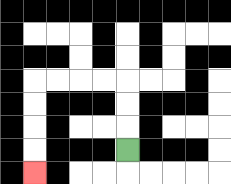{'start': '[5, 6]', 'end': '[1, 7]', 'path_directions': 'U,U,U,L,L,L,L,D,D,D,D', 'path_coordinates': '[[5, 6], [5, 5], [5, 4], [5, 3], [4, 3], [3, 3], [2, 3], [1, 3], [1, 4], [1, 5], [1, 6], [1, 7]]'}